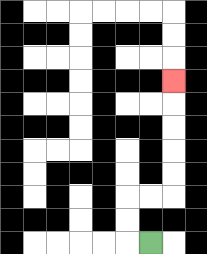{'start': '[6, 10]', 'end': '[7, 3]', 'path_directions': 'L,U,U,R,R,U,U,U,U,U', 'path_coordinates': '[[6, 10], [5, 10], [5, 9], [5, 8], [6, 8], [7, 8], [7, 7], [7, 6], [7, 5], [7, 4], [7, 3]]'}